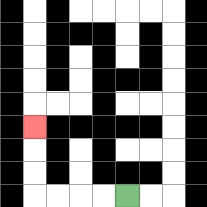{'start': '[5, 8]', 'end': '[1, 5]', 'path_directions': 'L,L,L,L,U,U,U', 'path_coordinates': '[[5, 8], [4, 8], [3, 8], [2, 8], [1, 8], [1, 7], [1, 6], [1, 5]]'}